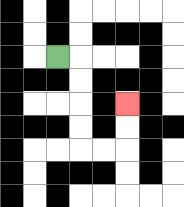{'start': '[2, 2]', 'end': '[5, 4]', 'path_directions': 'R,D,D,D,D,R,R,U,U', 'path_coordinates': '[[2, 2], [3, 2], [3, 3], [3, 4], [3, 5], [3, 6], [4, 6], [5, 6], [5, 5], [5, 4]]'}